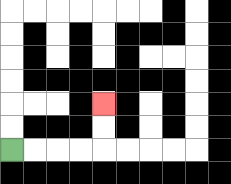{'start': '[0, 6]', 'end': '[4, 4]', 'path_directions': 'R,R,R,R,U,U', 'path_coordinates': '[[0, 6], [1, 6], [2, 6], [3, 6], [4, 6], [4, 5], [4, 4]]'}